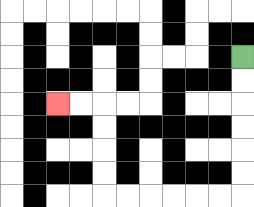{'start': '[10, 2]', 'end': '[2, 4]', 'path_directions': 'D,D,D,D,D,D,L,L,L,L,L,L,U,U,U,U,L,L', 'path_coordinates': '[[10, 2], [10, 3], [10, 4], [10, 5], [10, 6], [10, 7], [10, 8], [9, 8], [8, 8], [7, 8], [6, 8], [5, 8], [4, 8], [4, 7], [4, 6], [4, 5], [4, 4], [3, 4], [2, 4]]'}